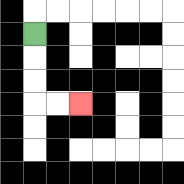{'start': '[1, 1]', 'end': '[3, 4]', 'path_directions': 'D,D,D,R,R', 'path_coordinates': '[[1, 1], [1, 2], [1, 3], [1, 4], [2, 4], [3, 4]]'}